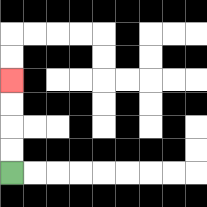{'start': '[0, 7]', 'end': '[0, 3]', 'path_directions': 'U,U,U,U', 'path_coordinates': '[[0, 7], [0, 6], [0, 5], [0, 4], [0, 3]]'}